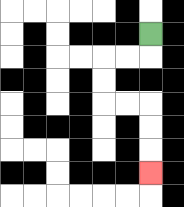{'start': '[6, 1]', 'end': '[6, 7]', 'path_directions': 'D,L,L,D,D,R,R,D,D,D', 'path_coordinates': '[[6, 1], [6, 2], [5, 2], [4, 2], [4, 3], [4, 4], [5, 4], [6, 4], [6, 5], [6, 6], [6, 7]]'}